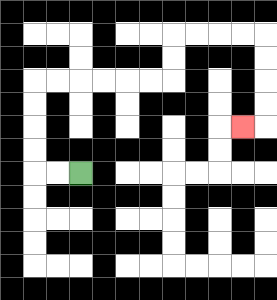{'start': '[3, 7]', 'end': '[10, 5]', 'path_directions': 'L,L,U,U,U,U,R,R,R,R,R,R,U,U,R,R,R,R,D,D,D,D,L', 'path_coordinates': '[[3, 7], [2, 7], [1, 7], [1, 6], [1, 5], [1, 4], [1, 3], [2, 3], [3, 3], [4, 3], [5, 3], [6, 3], [7, 3], [7, 2], [7, 1], [8, 1], [9, 1], [10, 1], [11, 1], [11, 2], [11, 3], [11, 4], [11, 5], [10, 5]]'}